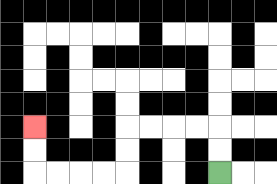{'start': '[9, 7]', 'end': '[1, 5]', 'path_directions': 'U,U,L,L,L,L,D,D,L,L,L,L,U,U', 'path_coordinates': '[[9, 7], [9, 6], [9, 5], [8, 5], [7, 5], [6, 5], [5, 5], [5, 6], [5, 7], [4, 7], [3, 7], [2, 7], [1, 7], [1, 6], [1, 5]]'}